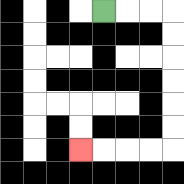{'start': '[4, 0]', 'end': '[3, 6]', 'path_directions': 'R,R,R,D,D,D,D,D,D,L,L,L,L', 'path_coordinates': '[[4, 0], [5, 0], [6, 0], [7, 0], [7, 1], [7, 2], [7, 3], [7, 4], [7, 5], [7, 6], [6, 6], [5, 6], [4, 6], [3, 6]]'}